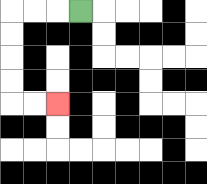{'start': '[3, 0]', 'end': '[2, 4]', 'path_directions': 'L,L,L,D,D,D,D,R,R', 'path_coordinates': '[[3, 0], [2, 0], [1, 0], [0, 0], [0, 1], [0, 2], [0, 3], [0, 4], [1, 4], [2, 4]]'}